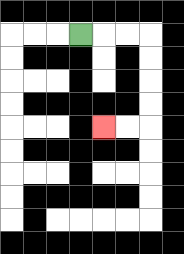{'start': '[3, 1]', 'end': '[4, 5]', 'path_directions': 'R,R,R,D,D,D,D,L,L', 'path_coordinates': '[[3, 1], [4, 1], [5, 1], [6, 1], [6, 2], [6, 3], [6, 4], [6, 5], [5, 5], [4, 5]]'}